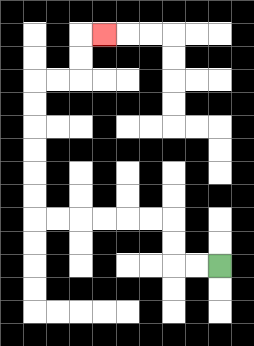{'start': '[9, 11]', 'end': '[4, 1]', 'path_directions': 'L,L,U,U,L,L,L,L,L,L,U,U,U,U,U,U,R,R,U,U,R', 'path_coordinates': '[[9, 11], [8, 11], [7, 11], [7, 10], [7, 9], [6, 9], [5, 9], [4, 9], [3, 9], [2, 9], [1, 9], [1, 8], [1, 7], [1, 6], [1, 5], [1, 4], [1, 3], [2, 3], [3, 3], [3, 2], [3, 1], [4, 1]]'}